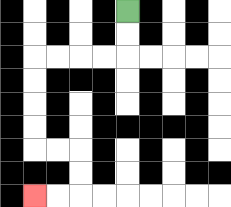{'start': '[5, 0]', 'end': '[1, 8]', 'path_directions': 'D,D,L,L,L,L,D,D,D,D,R,R,D,D,L,L', 'path_coordinates': '[[5, 0], [5, 1], [5, 2], [4, 2], [3, 2], [2, 2], [1, 2], [1, 3], [1, 4], [1, 5], [1, 6], [2, 6], [3, 6], [3, 7], [3, 8], [2, 8], [1, 8]]'}